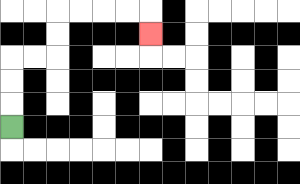{'start': '[0, 5]', 'end': '[6, 1]', 'path_directions': 'U,U,U,R,R,U,U,R,R,R,R,D', 'path_coordinates': '[[0, 5], [0, 4], [0, 3], [0, 2], [1, 2], [2, 2], [2, 1], [2, 0], [3, 0], [4, 0], [5, 0], [6, 0], [6, 1]]'}